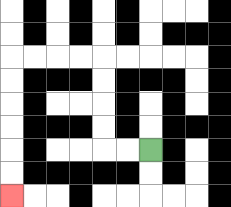{'start': '[6, 6]', 'end': '[0, 8]', 'path_directions': 'L,L,U,U,U,U,L,L,L,L,D,D,D,D,D,D', 'path_coordinates': '[[6, 6], [5, 6], [4, 6], [4, 5], [4, 4], [4, 3], [4, 2], [3, 2], [2, 2], [1, 2], [0, 2], [0, 3], [0, 4], [0, 5], [0, 6], [0, 7], [0, 8]]'}